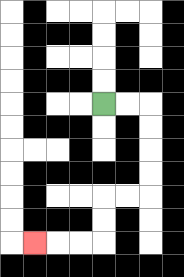{'start': '[4, 4]', 'end': '[1, 10]', 'path_directions': 'R,R,D,D,D,D,L,L,D,D,L,L,L', 'path_coordinates': '[[4, 4], [5, 4], [6, 4], [6, 5], [6, 6], [6, 7], [6, 8], [5, 8], [4, 8], [4, 9], [4, 10], [3, 10], [2, 10], [1, 10]]'}